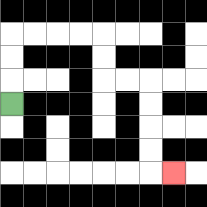{'start': '[0, 4]', 'end': '[7, 7]', 'path_directions': 'U,U,U,R,R,R,R,D,D,R,R,D,D,D,D,R', 'path_coordinates': '[[0, 4], [0, 3], [0, 2], [0, 1], [1, 1], [2, 1], [3, 1], [4, 1], [4, 2], [4, 3], [5, 3], [6, 3], [6, 4], [6, 5], [6, 6], [6, 7], [7, 7]]'}